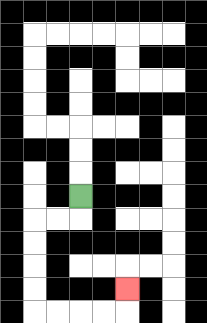{'start': '[3, 8]', 'end': '[5, 12]', 'path_directions': 'D,L,L,D,D,D,D,R,R,R,R,U', 'path_coordinates': '[[3, 8], [3, 9], [2, 9], [1, 9], [1, 10], [1, 11], [1, 12], [1, 13], [2, 13], [3, 13], [4, 13], [5, 13], [5, 12]]'}